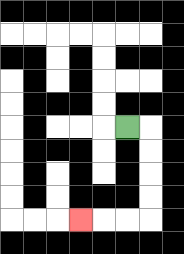{'start': '[5, 5]', 'end': '[3, 9]', 'path_directions': 'R,D,D,D,D,L,L,L', 'path_coordinates': '[[5, 5], [6, 5], [6, 6], [6, 7], [6, 8], [6, 9], [5, 9], [4, 9], [3, 9]]'}